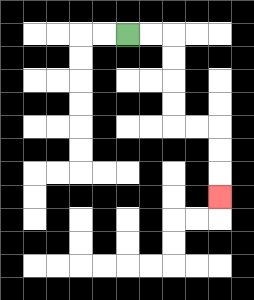{'start': '[5, 1]', 'end': '[9, 8]', 'path_directions': 'R,R,D,D,D,D,R,R,D,D,D', 'path_coordinates': '[[5, 1], [6, 1], [7, 1], [7, 2], [7, 3], [7, 4], [7, 5], [8, 5], [9, 5], [9, 6], [9, 7], [9, 8]]'}